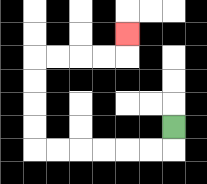{'start': '[7, 5]', 'end': '[5, 1]', 'path_directions': 'D,L,L,L,L,L,L,U,U,U,U,R,R,R,R,U', 'path_coordinates': '[[7, 5], [7, 6], [6, 6], [5, 6], [4, 6], [3, 6], [2, 6], [1, 6], [1, 5], [1, 4], [1, 3], [1, 2], [2, 2], [3, 2], [4, 2], [5, 2], [5, 1]]'}